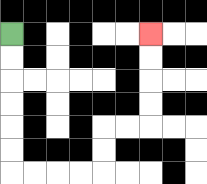{'start': '[0, 1]', 'end': '[6, 1]', 'path_directions': 'D,D,D,D,D,D,R,R,R,R,U,U,R,R,U,U,U,U', 'path_coordinates': '[[0, 1], [0, 2], [0, 3], [0, 4], [0, 5], [0, 6], [0, 7], [1, 7], [2, 7], [3, 7], [4, 7], [4, 6], [4, 5], [5, 5], [6, 5], [6, 4], [6, 3], [6, 2], [6, 1]]'}